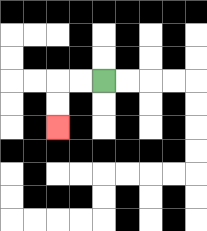{'start': '[4, 3]', 'end': '[2, 5]', 'path_directions': 'L,L,D,D', 'path_coordinates': '[[4, 3], [3, 3], [2, 3], [2, 4], [2, 5]]'}